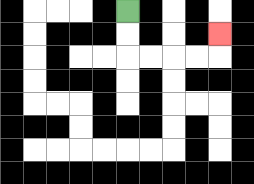{'start': '[5, 0]', 'end': '[9, 1]', 'path_directions': 'D,D,R,R,R,R,U', 'path_coordinates': '[[5, 0], [5, 1], [5, 2], [6, 2], [7, 2], [8, 2], [9, 2], [9, 1]]'}